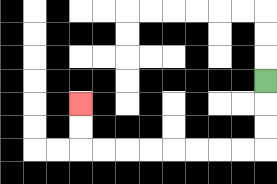{'start': '[11, 3]', 'end': '[3, 4]', 'path_directions': 'D,D,D,L,L,L,L,L,L,L,L,U,U', 'path_coordinates': '[[11, 3], [11, 4], [11, 5], [11, 6], [10, 6], [9, 6], [8, 6], [7, 6], [6, 6], [5, 6], [4, 6], [3, 6], [3, 5], [3, 4]]'}